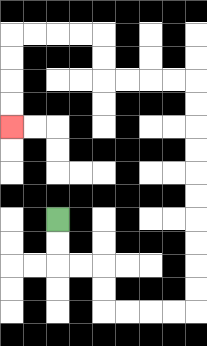{'start': '[2, 9]', 'end': '[0, 5]', 'path_directions': 'D,D,R,R,D,D,R,R,R,R,U,U,U,U,U,U,U,U,U,U,L,L,L,L,U,U,L,L,L,L,D,D,D,D', 'path_coordinates': '[[2, 9], [2, 10], [2, 11], [3, 11], [4, 11], [4, 12], [4, 13], [5, 13], [6, 13], [7, 13], [8, 13], [8, 12], [8, 11], [8, 10], [8, 9], [8, 8], [8, 7], [8, 6], [8, 5], [8, 4], [8, 3], [7, 3], [6, 3], [5, 3], [4, 3], [4, 2], [4, 1], [3, 1], [2, 1], [1, 1], [0, 1], [0, 2], [0, 3], [0, 4], [0, 5]]'}